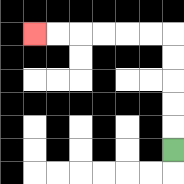{'start': '[7, 6]', 'end': '[1, 1]', 'path_directions': 'U,U,U,U,U,L,L,L,L,L,L', 'path_coordinates': '[[7, 6], [7, 5], [7, 4], [7, 3], [7, 2], [7, 1], [6, 1], [5, 1], [4, 1], [3, 1], [2, 1], [1, 1]]'}